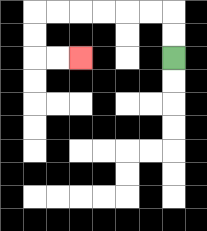{'start': '[7, 2]', 'end': '[3, 2]', 'path_directions': 'U,U,L,L,L,L,L,L,D,D,R,R', 'path_coordinates': '[[7, 2], [7, 1], [7, 0], [6, 0], [5, 0], [4, 0], [3, 0], [2, 0], [1, 0], [1, 1], [1, 2], [2, 2], [3, 2]]'}